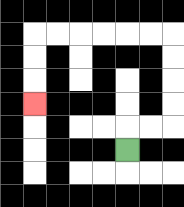{'start': '[5, 6]', 'end': '[1, 4]', 'path_directions': 'U,R,R,U,U,U,U,L,L,L,L,L,L,D,D,D', 'path_coordinates': '[[5, 6], [5, 5], [6, 5], [7, 5], [7, 4], [7, 3], [7, 2], [7, 1], [6, 1], [5, 1], [4, 1], [3, 1], [2, 1], [1, 1], [1, 2], [1, 3], [1, 4]]'}